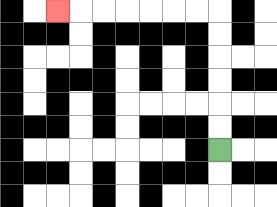{'start': '[9, 6]', 'end': '[2, 0]', 'path_directions': 'U,U,U,U,U,U,L,L,L,L,L,L,L', 'path_coordinates': '[[9, 6], [9, 5], [9, 4], [9, 3], [9, 2], [9, 1], [9, 0], [8, 0], [7, 0], [6, 0], [5, 0], [4, 0], [3, 0], [2, 0]]'}